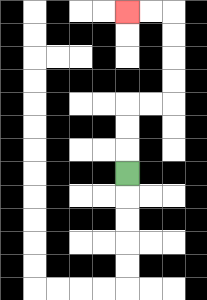{'start': '[5, 7]', 'end': '[5, 0]', 'path_directions': 'U,U,U,R,R,U,U,U,U,L,L', 'path_coordinates': '[[5, 7], [5, 6], [5, 5], [5, 4], [6, 4], [7, 4], [7, 3], [7, 2], [7, 1], [7, 0], [6, 0], [5, 0]]'}